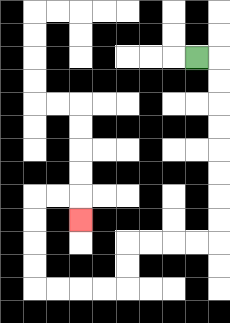{'start': '[8, 2]', 'end': '[3, 9]', 'path_directions': 'R,D,D,D,D,D,D,D,D,L,L,L,L,D,D,L,L,L,L,U,U,U,U,R,R,D', 'path_coordinates': '[[8, 2], [9, 2], [9, 3], [9, 4], [9, 5], [9, 6], [9, 7], [9, 8], [9, 9], [9, 10], [8, 10], [7, 10], [6, 10], [5, 10], [5, 11], [5, 12], [4, 12], [3, 12], [2, 12], [1, 12], [1, 11], [1, 10], [1, 9], [1, 8], [2, 8], [3, 8], [3, 9]]'}